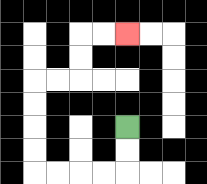{'start': '[5, 5]', 'end': '[5, 1]', 'path_directions': 'D,D,L,L,L,L,U,U,U,U,R,R,U,U,R,R', 'path_coordinates': '[[5, 5], [5, 6], [5, 7], [4, 7], [3, 7], [2, 7], [1, 7], [1, 6], [1, 5], [1, 4], [1, 3], [2, 3], [3, 3], [3, 2], [3, 1], [4, 1], [5, 1]]'}